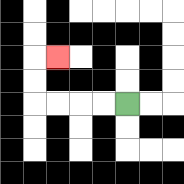{'start': '[5, 4]', 'end': '[2, 2]', 'path_directions': 'L,L,L,L,U,U,R', 'path_coordinates': '[[5, 4], [4, 4], [3, 4], [2, 4], [1, 4], [1, 3], [1, 2], [2, 2]]'}